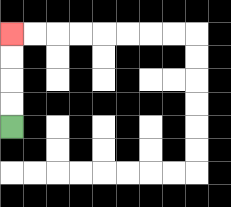{'start': '[0, 5]', 'end': '[0, 1]', 'path_directions': 'U,U,U,U', 'path_coordinates': '[[0, 5], [0, 4], [0, 3], [0, 2], [0, 1]]'}